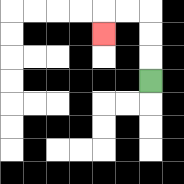{'start': '[6, 3]', 'end': '[4, 1]', 'path_directions': 'U,U,U,L,L,D', 'path_coordinates': '[[6, 3], [6, 2], [6, 1], [6, 0], [5, 0], [4, 0], [4, 1]]'}